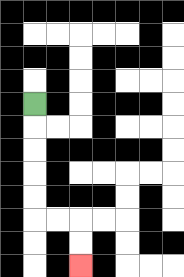{'start': '[1, 4]', 'end': '[3, 11]', 'path_directions': 'D,D,D,D,D,R,R,D,D', 'path_coordinates': '[[1, 4], [1, 5], [1, 6], [1, 7], [1, 8], [1, 9], [2, 9], [3, 9], [3, 10], [3, 11]]'}